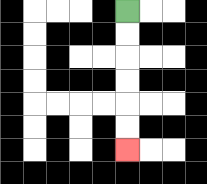{'start': '[5, 0]', 'end': '[5, 6]', 'path_directions': 'D,D,D,D,D,D', 'path_coordinates': '[[5, 0], [5, 1], [5, 2], [5, 3], [5, 4], [5, 5], [5, 6]]'}